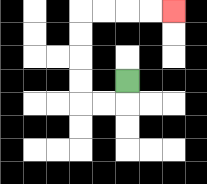{'start': '[5, 3]', 'end': '[7, 0]', 'path_directions': 'D,L,L,U,U,U,U,R,R,R,R', 'path_coordinates': '[[5, 3], [5, 4], [4, 4], [3, 4], [3, 3], [3, 2], [3, 1], [3, 0], [4, 0], [5, 0], [6, 0], [7, 0]]'}